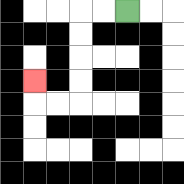{'start': '[5, 0]', 'end': '[1, 3]', 'path_directions': 'L,L,D,D,D,D,L,L,U', 'path_coordinates': '[[5, 0], [4, 0], [3, 0], [3, 1], [3, 2], [3, 3], [3, 4], [2, 4], [1, 4], [1, 3]]'}